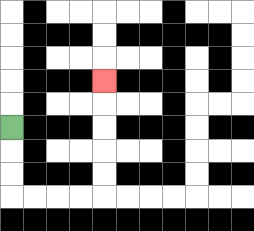{'start': '[0, 5]', 'end': '[4, 3]', 'path_directions': 'D,D,D,R,R,R,R,U,U,U,U,U', 'path_coordinates': '[[0, 5], [0, 6], [0, 7], [0, 8], [1, 8], [2, 8], [3, 8], [4, 8], [4, 7], [4, 6], [4, 5], [4, 4], [4, 3]]'}